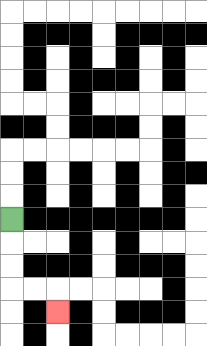{'start': '[0, 9]', 'end': '[2, 13]', 'path_directions': 'D,D,D,R,R,D', 'path_coordinates': '[[0, 9], [0, 10], [0, 11], [0, 12], [1, 12], [2, 12], [2, 13]]'}